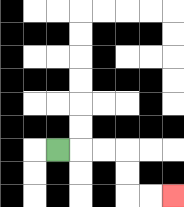{'start': '[2, 6]', 'end': '[7, 8]', 'path_directions': 'R,R,R,D,D,R,R', 'path_coordinates': '[[2, 6], [3, 6], [4, 6], [5, 6], [5, 7], [5, 8], [6, 8], [7, 8]]'}